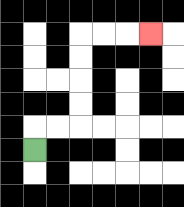{'start': '[1, 6]', 'end': '[6, 1]', 'path_directions': 'U,R,R,U,U,U,U,R,R,R', 'path_coordinates': '[[1, 6], [1, 5], [2, 5], [3, 5], [3, 4], [3, 3], [3, 2], [3, 1], [4, 1], [5, 1], [6, 1]]'}